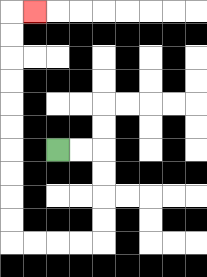{'start': '[2, 6]', 'end': '[1, 0]', 'path_directions': 'R,R,D,D,D,D,L,L,L,L,U,U,U,U,U,U,U,U,U,U,R', 'path_coordinates': '[[2, 6], [3, 6], [4, 6], [4, 7], [4, 8], [4, 9], [4, 10], [3, 10], [2, 10], [1, 10], [0, 10], [0, 9], [0, 8], [0, 7], [0, 6], [0, 5], [0, 4], [0, 3], [0, 2], [0, 1], [0, 0], [1, 0]]'}